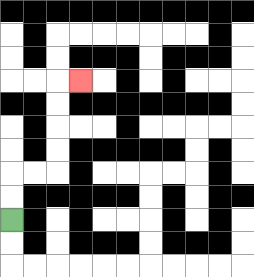{'start': '[0, 9]', 'end': '[3, 3]', 'path_directions': 'U,U,R,R,U,U,U,U,R', 'path_coordinates': '[[0, 9], [0, 8], [0, 7], [1, 7], [2, 7], [2, 6], [2, 5], [2, 4], [2, 3], [3, 3]]'}